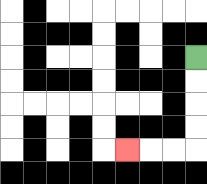{'start': '[8, 2]', 'end': '[5, 6]', 'path_directions': 'D,D,D,D,L,L,L', 'path_coordinates': '[[8, 2], [8, 3], [8, 4], [8, 5], [8, 6], [7, 6], [6, 6], [5, 6]]'}